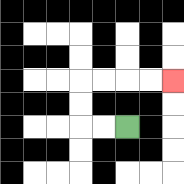{'start': '[5, 5]', 'end': '[7, 3]', 'path_directions': 'L,L,U,U,R,R,R,R', 'path_coordinates': '[[5, 5], [4, 5], [3, 5], [3, 4], [3, 3], [4, 3], [5, 3], [6, 3], [7, 3]]'}